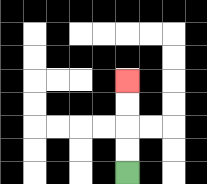{'start': '[5, 7]', 'end': '[5, 3]', 'path_directions': 'U,U,U,U', 'path_coordinates': '[[5, 7], [5, 6], [5, 5], [5, 4], [5, 3]]'}